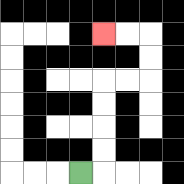{'start': '[3, 7]', 'end': '[4, 1]', 'path_directions': 'R,U,U,U,U,R,R,U,U,L,L', 'path_coordinates': '[[3, 7], [4, 7], [4, 6], [4, 5], [4, 4], [4, 3], [5, 3], [6, 3], [6, 2], [6, 1], [5, 1], [4, 1]]'}